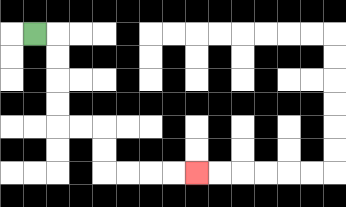{'start': '[1, 1]', 'end': '[8, 7]', 'path_directions': 'R,D,D,D,D,R,R,D,D,R,R,R,R', 'path_coordinates': '[[1, 1], [2, 1], [2, 2], [2, 3], [2, 4], [2, 5], [3, 5], [4, 5], [4, 6], [4, 7], [5, 7], [6, 7], [7, 7], [8, 7]]'}